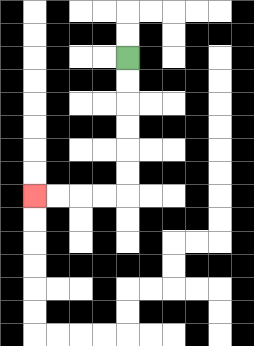{'start': '[5, 2]', 'end': '[1, 8]', 'path_directions': 'D,D,D,D,D,D,L,L,L,L', 'path_coordinates': '[[5, 2], [5, 3], [5, 4], [5, 5], [5, 6], [5, 7], [5, 8], [4, 8], [3, 8], [2, 8], [1, 8]]'}